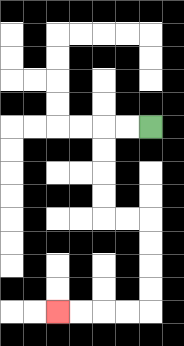{'start': '[6, 5]', 'end': '[2, 13]', 'path_directions': 'L,L,D,D,D,D,R,R,D,D,D,D,L,L,L,L', 'path_coordinates': '[[6, 5], [5, 5], [4, 5], [4, 6], [4, 7], [4, 8], [4, 9], [5, 9], [6, 9], [6, 10], [6, 11], [6, 12], [6, 13], [5, 13], [4, 13], [3, 13], [2, 13]]'}